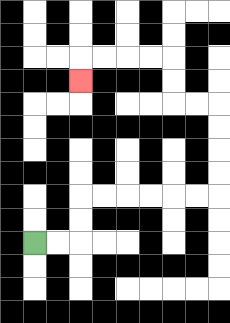{'start': '[1, 10]', 'end': '[3, 3]', 'path_directions': 'R,R,U,U,R,R,R,R,R,R,U,U,U,U,L,L,U,U,L,L,L,L,D', 'path_coordinates': '[[1, 10], [2, 10], [3, 10], [3, 9], [3, 8], [4, 8], [5, 8], [6, 8], [7, 8], [8, 8], [9, 8], [9, 7], [9, 6], [9, 5], [9, 4], [8, 4], [7, 4], [7, 3], [7, 2], [6, 2], [5, 2], [4, 2], [3, 2], [3, 3]]'}